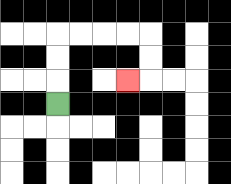{'start': '[2, 4]', 'end': '[5, 3]', 'path_directions': 'U,U,U,R,R,R,R,D,D,L', 'path_coordinates': '[[2, 4], [2, 3], [2, 2], [2, 1], [3, 1], [4, 1], [5, 1], [6, 1], [6, 2], [6, 3], [5, 3]]'}